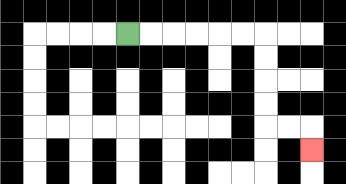{'start': '[5, 1]', 'end': '[13, 6]', 'path_directions': 'R,R,R,R,R,R,D,D,D,D,R,R,D', 'path_coordinates': '[[5, 1], [6, 1], [7, 1], [8, 1], [9, 1], [10, 1], [11, 1], [11, 2], [11, 3], [11, 4], [11, 5], [12, 5], [13, 5], [13, 6]]'}